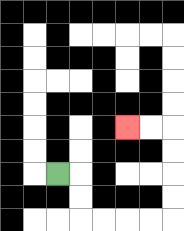{'start': '[2, 7]', 'end': '[5, 5]', 'path_directions': 'R,D,D,R,R,R,R,U,U,U,U,L,L', 'path_coordinates': '[[2, 7], [3, 7], [3, 8], [3, 9], [4, 9], [5, 9], [6, 9], [7, 9], [7, 8], [7, 7], [7, 6], [7, 5], [6, 5], [5, 5]]'}